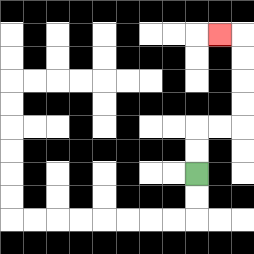{'start': '[8, 7]', 'end': '[9, 1]', 'path_directions': 'U,U,R,R,U,U,U,U,L', 'path_coordinates': '[[8, 7], [8, 6], [8, 5], [9, 5], [10, 5], [10, 4], [10, 3], [10, 2], [10, 1], [9, 1]]'}